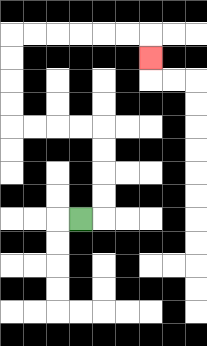{'start': '[3, 9]', 'end': '[6, 2]', 'path_directions': 'R,U,U,U,U,L,L,L,L,U,U,U,U,R,R,R,R,R,R,D', 'path_coordinates': '[[3, 9], [4, 9], [4, 8], [4, 7], [4, 6], [4, 5], [3, 5], [2, 5], [1, 5], [0, 5], [0, 4], [0, 3], [0, 2], [0, 1], [1, 1], [2, 1], [3, 1], [4, 1], [5, 1], [6, 1], [6, 2]]'}